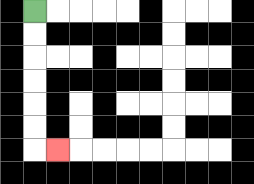{'start': '[1, 0]', 'end': '[2, 6]', 'path_directions': 'D,D,D,D,D,D,R', 'path_coordinates': '[[1, 0], [1, 1], [1, 2], [1, 3], [1, 4], [1, 5], [1, 6], [2, 6]]'}